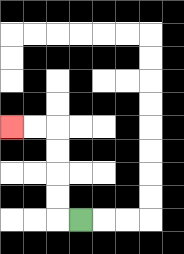{'start': '[3, 9]', 'end': '[0, 5]', 'path_directions': 'L,U,U,U,U,L,L', 'path_coordinates': '[[3, 9], [2, 9], [2, 8], [2, 7], [2, 6], [2, 5], [1, 5], [0, 5]]'}